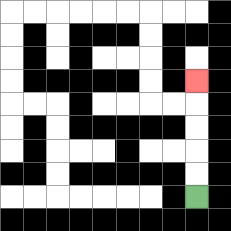{'start': '[8, 8]', 'end': '[8, 3]', 'path_directions': 'U,U,U,U,U', 'path_coordinates': '[[8, 8], [8, 7], [8, 6], [8, 5], [8, 4], [8, 3]]'}